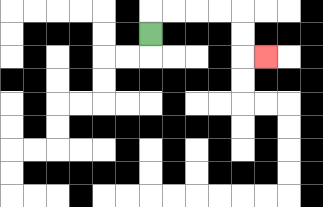{'start': '[6, 1]', 'end': '[11, 2]', 'path_directions': 'U,R,R,R,R,D,D,R', 'path_coordinates': '[[6, 1], [6, 0], [7, 0], [8, 0], [9, 0], [10, 0], [10, 1], [10, 2], [11, 2]]'}